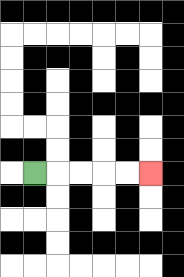{'start': '[1, 7]', 'end': '[6, 7]', 'path_directions': 'R,R,R,R,R', 'path_coordinates': '[[1, 7], [2, 7], [3, 7], [4, 7], [5, 7], [6, 7]]'}